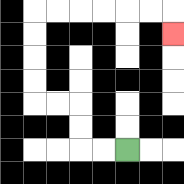{'start': '[5, 6]', 'end': '[7, 1]', 'path_directions': 'L,L,U,U,L,L,U,U,U,U,R,R,R,R,R,R,D', 'path_coordinates': '[[5, 6], [4, 6], [3, 6], [3, 5], [3, 4], [2, 4], [1, 4], [1, 3], [1, 2], [1, 1], [1, 0], [2, 0], [3, 0], [4, 0], [5, 0], [6, 0], [7, 0], [7, 1]]'}